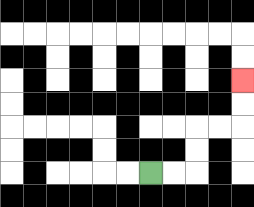{'start': '[6, 7]', 'end': '[10, 3]', 'path_directions': 'R,R,U,U,R,R,U,U', 'path_coordinates': '[[6, 7], [7, 7], [8, 7], [8, 6], [8, 5], [9, 5], [10, 5], [10, 4], [10, 3]]'}